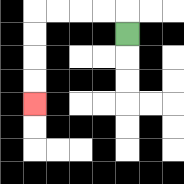{'start': '[5, 1]', 'end': '[1, 4]', 'path_directions': 'U,L,L,L,L,D,D,D,D', 'path_coordinates': '[[5, 1], [5, 0], [4, 0], [3, 0], [2, 0], [1, 0], [1, 1], [1, 2], [1, 3], [1, 4]]'}